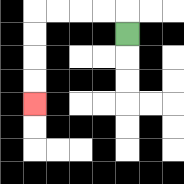{'start': '[5, 1]', 'end': '[1, 4]', 'path_directions': 'U,L,L,L,L,D,D,D,D', 'path_coordinates': '[[5, 1], [5, 0], [4, 0], [3, 0], [2, 0], [1, 0], [1, 1], [1, 2], [1, 3], [1, 4]]'}